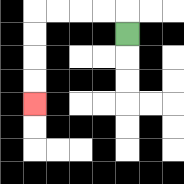{'start': '[5, 1]', 'end': '[1, 4]', 'path_directions': 'U,L,L,L,L,D,D,D,D', 'path_coordinates': '[[5, 1], [5, 0], [4, 0], [3, 0], [2, 0], [1, 0], [1, 1], [1, 2], [1, 3], [1, 4]]'}